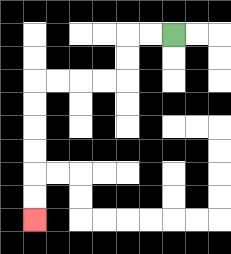{'start': '[7, 1]', 'end': '[1, 9]', 'path_directions': 'L,L,D,D,L,L,L,L,D,D,D,D,D,D', 'path_coordinates': '[[7, 1], [6, 1], [5, 1], [5, 2], [5, 3], [4, 3], [3, 3], [2, 3], [1, 3], [1, 4], [1, 5], [1, 6], [1, 7], [1, 8], [1, 9]]'}